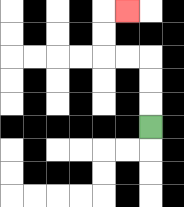{'start': '[6, 5]', 'end': '[5, 0]', 'path_directions': 'U,U,U,L,L,U,U,R', 'path_coordinates': '[[6, 5], [6, 4], [6, 3], [6, 2], [5, 2], [4, 2], [4, 1], [4, 0], [5, 0]]'}